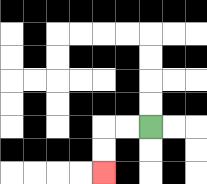{'start': '[6, 5]', 'end': '[4, 7]', 'path_directions': 'L,L,D,D', 'path_coordinates': '[[6, 5], [5, 5], [4, 5], [4, 6], [4, 7]]'}